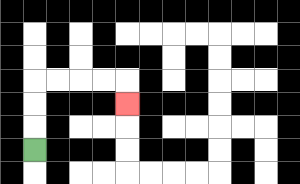{'start': '[1, 6]', 'end': '[5, 4]', 'path_directions': 'U,U,U,R,R,R,R,D', 'path_coordinates': '[[1, 6], [1, 5], [1, 4], [1, 3], [2, 3], [3, 3], [4, 3], [5, 3], [5, 4]]'}